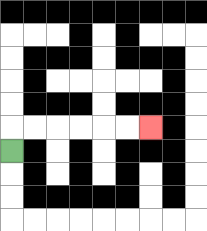{'start': '[0, 6]', 'end': '[6, 5]', 'path_directions': 'U,R,R,R,R,R,R', 'path_coordinates': '[[0, 6], [0, 5], [1, 5], [2, 5], [3, 5], [4, 5], [5, 5], [6, 5]]'}